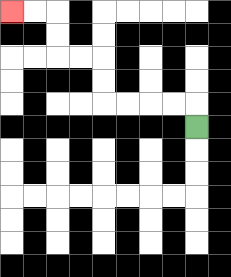{'start': '[8, 5]', 'end': '[0, 0]', 'path_directions': 'U,L,L,L,L,U,U,L,L,U,U,L,L', 'path_coordinates': '[[8, 5], [8, 4], [7, 4], [6, 4], [5, 4], [4, 4], [4, 3], [4, 2], [3, 2], [2, 2], [2, 1], [2, 0], [1, 0], [0, 0]]'}